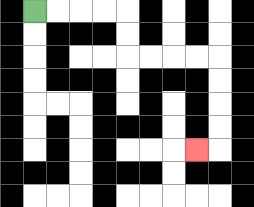{'start': '[1, 0]', 'end': '[8, 6]', 'path_directions': 'R,R,R,R,D,D,R,R,R,R,D,D,D,D,L', 'path_coordinates': '[[1, 0], [2, 0], [3, 0], [4, 0], [5, 0], [5, 1], [5, 2], [6, 2], [7, 2], [8, 2], [9, 2], [9, 3], [9, 4], [9, 5], [9, 6], [8, 6]]'}